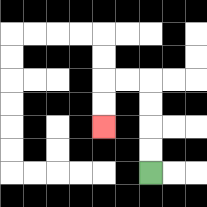{'start': '[6, 7]', 'end': '[4, 5]', 'path_directions': 'U,U,U,U,L,L,D,D', 'path_coordinates': '[[6, 7], [6, 6], [6, 5], [6, 4], [6, 3], [5, 3], [4, 3], [4, 4], [4, 5]]'}